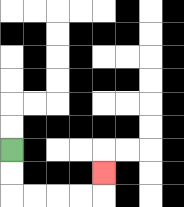{'start': '[0, 6]', 'end': '[4, 7]', 'path_directions': 'D,D,R,R,R,R,U', 'path_coordinates': '[[0, 6], [0, 7], [0, 8], [1, 8], [2, 8], [3, 8], [4, 8], [4, 7]]'}